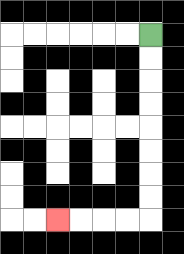{'start': '[6, 1]', 'end': '[2, 9]', 'path_directions': 'D,D,D,D,D,D,D,D,L,L,L,L', 'path_coordinates': '[[6, 1], [6, 2], [6, 3], [6, 4], [6, 5], [6, 6], [6, 7], [6, 8], [6, 9], [5, 9], [4, 9], [3, 9], [2, 9]]'}